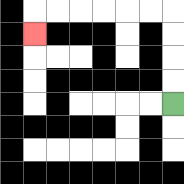{'start': '[7, 4]', 'end': '[1, 1]', 'path_directions': 'U,U,U,U,L,L,L,L,L,L,D', 'path_coordinates': '[[7, 4], [7, 3], [7, 2], [7, 1], [7, 0], [6, 0], [5, 0], [4, 0], [3, 0], [2, 0], [1, 0], [1, 1]]'}